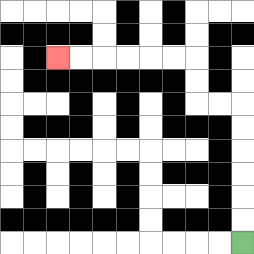{'start': '[10, 10]', 'end': '[2, 2]', 'path_directions': 'U,U,U,U,U,U,L,L,U,U,L,L,L,L,L,L', 'path_coordinates': '[[10, 10], [10, 9], [10, 8], [10, 7], [10, 6], [10, 5], [10, 4], [9, 4], [8, 4], [8, 3], [8, 2], [7, 2], [6, 2], [5, 2], [4, 2], [3, 2], [2, 2]]'}